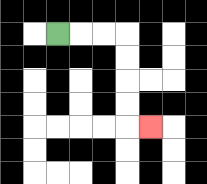{'start': '[2, 1]', 'end': '[6, 5]', 'path_directions': 'R,R,R,D,D,D,D,R', 'path_coordinates': '[[2, 1], [3, 1], [4, 1], [5, 1], [5, 2], [5, 3], [5, 4], [5, 5], [6, 5]]'}